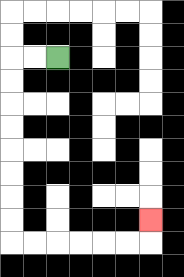{'start': '[2, 2]', 'end': '[6, 9]', 'path_directions': 'L,L,D,D,D,D,D,D,D,D,R,R,R,R,R,R,U', 'path_coordinates': '[[2, 2], [1, 2], [0, 2], [0, 3], [0, 4], [0, 5], [0, 6], [0, 7], [0, 8], [0, 9], [0, 10], [1, 10], [2, 10], [3, 10], [4, 10], [5, 10], [6, 10], [6, 9]]'}